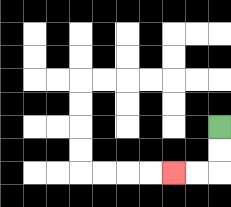{'start': '[9, 5]', 'end': '[7, 7]', 'path_directions': 'D,D,L,L', 'path_coordinates': '[[9, 5], [9, 6], [9, 7], [8, 7], [7, 7]]'}